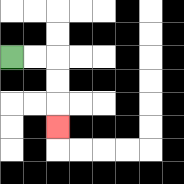{'start': '[0, 2]', 'end': '[2, 5]', 'path_directions': 'R,R,D,D,D', 'path_coordinates': '[[0, 2], [1, 2], [2, 2], [2, 3], [2, 4], [2, 5]]'}